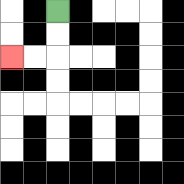{'start': '[2, 0]', 'end': '[0, 2]', 'path_directions': 'D,D,L,L', 'path_coordinates': '[[2, 0], [2, 1], [2, 2], [1, 2], [0, 2]]'}